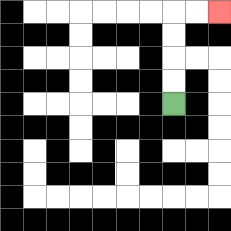{'start': '[7, 4]', 'end': '[9, 0]', 'path_directions': 'U,U,U,U,R,R', 'path_coordinates': '[[7, 4], [7, 3], [7, 2], [7, 1], [7, 0], [8, 0], [9, 0]]'}